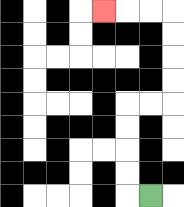{'start': '[6, 8]', 'end': '[4, 0]', 'path_directions': 'L,U,U,U,U,R,R,U,U,U,U,L,L,L', 'path_coordinates': '[[6, 8], [5, 8], [5, 7], [5, 6], [5, 5], [5, 4], [6, 4], [7, 4], [7, 3], [7, 2], [7, 1], [7, 0], [6, 0], [5, 0], [4, 0]]'}